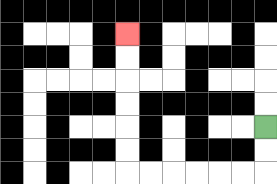{'start': '[11, 5]', 'end': '[5, 1]', 'path_directions': 'D,D,L,L,L,L,L,L,U,U,U,U,U,U', 'path_coordinates': '[[11, 5], [11, 6], [11, 7], [10, 7], [9, 7], [8, 7], [7, 7], [6, 7], [5, 7], [5, 6], [5, 5], [5, 4], [5, 3], [5, 2], [5, 1]]'}